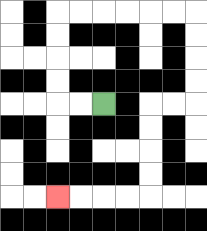{'start': '[4, 4]', 'end': '[2, 8]', 'path_directions': 'L,L,U,U,U,U,R,R,R,R,R,R,D,D,D,D,L,L,D,D,D,D,L,L,L,L', 'path_coordinates': '[[4, 4], [3, 4], [2, 4], [2, 3], [2, 2], [2, 1], [2, 0], [3, 0], [4, 0], [5, 0], [6, 0], [7, 0], [8, 0], [8, 1], [8, 2], [8, 3], [8, 4], [7, 4], [6, 4], [6, 5], [6, 6], [6, 7], [6, 8], [5, 8], [4, 8], [3, 8], [2, 8]]'}